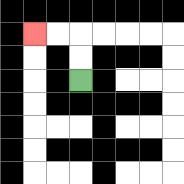{'start': '[3, 3]', 'end': '[1, 1]', 'path_directions': 'U,U,L,L', 'path_coordinates': '[[3, 3], [3, 2], [3, 1], [2, 1], [1, 1]]'}